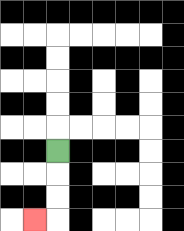{'start': '[2, 6]', 'end': '[1, 9]', 'path_directions': 'D,D,D,L', 'path_coordinates': '[[2, 6], [2, 7], [2, 8], [2, 9], [1, 9]]'}